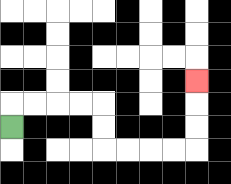{'start': '[0, 5]', 'end': '[8, 3]', 'path_directions': 'U,R,R,R,R,D,D,R,R,R,R,U,U,U', 'path_coordinates': '[[0, 5], [0, 4], [1, 4], [2, 4], [3, 4], [4, 4], [4, 5], [4, 6], [5, 6], [6, 6], [7, 6], [8, 6], [8, 5], [8, 4], [8, 3]]'}